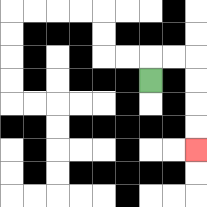{'start': '[6, 3]', 'end': '[8, 6]', 'path_directions': 'U,R,R,D,D,D,D', 'path_coordinates': '[[6, 3], [6, 2], [7, 2], [8, 2], [8, 3], [8, 4], [8, 5], [8, 6]]'}